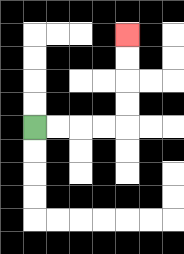{'start': '[1, 5]', 'end': '[5, 1]', 'path_directions': 'R,R,R,R,U,U,U,U', 'path_coordinates': '[[1, 5], [2, 5], [3, 5], [4, 5], [5, 5], [5, 4], [5, 3], [5, 2], [5, 1]]'}